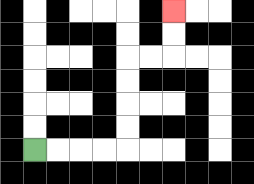{'start': '[1, 6]', 'end': '[7, 0]', 'path_directions': 'R,R,R,R,U,U,U,U,R,R,U,U', 'path_coordinates': '[[1, 6], [2, 6], [3, 6], [4, 6], [5, 6], [5, 5], [5, 4], [5, 3], [5, 2], [6, 2], [7, 2], [7, 1], [7, 0]]'}